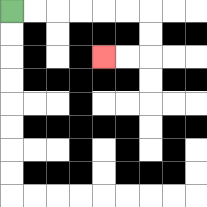{'start': '[0, 0]', 'end': '[4, 2]', 'path_directions': 'R,R,R,R,R,R,D,D,L,L', 'path_coordinates': '[[0, 0], [1, 0], [2, 0], [3, 0], [4, 0], [5, 0], [6, 0], [6, 1], [6, 2], [5, 2], [4, 2]]'}